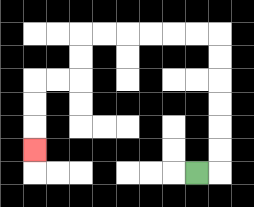{'start': '[8, 7]', 'end': '[1, 6]', 'path_directions': 'R,U,U,U,U,U,U,L,L,L,L,L,L,D,D,L,L,D,D,D', 'path_coordinates': '[[8, 7], [9, 7], [9, 6], [9, 5], [9, 4], [9, 3], [9, 2], [9, 1], [8, 1], [7, 1], [6, 1], [5, 1], [4, 1], [3, 1], [3, 2], [3, 3], [2, 3], [1, 3], [1, 4], [1, 5], [1, 6]]'}